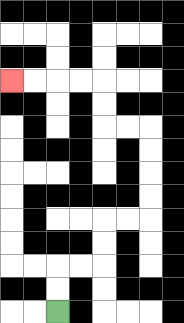{'start': '[2, 13]', 'end': '[0, 3]', 'path_directions': 'U,U,R,R,U,U,R,R,U,U,U,U,L,L,U,U,L,L,L,L', 'path_coordinates': '[[2, 13], [2, 12], [2, 11], [3, 11], [4, 11], [4, 10], [4, 9], [5, 9], [6, 9], [6, 8], [6, 7], [6, 6], [6, 5], [5, 5], [4, 5], [4, 4], [4, 3], [3, 3], [2, 3], [1, 3], [0, 3]]'}